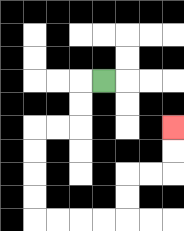{'start': '[4, 3]', 'end': '[7, 5]', 'path_directions': 'L,D,D,L,L,D,D,D,D,R,R,R,R,U,U,R,R,U,U', 'path_coordinates': '[[4, 3], [3, 3], [3, 4], [3, 5], [2, 5], [1, 5], [1, 6], [1, 7], [1, 8], [1, 9], [2, 9], [3, 9], [4, 9], [5, 9], [5, 8], [5, 7], [6, 7], [7, 7], [7, 6], [7, 5]]'}